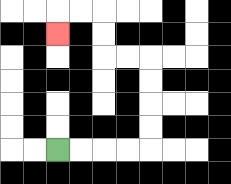{'start': '[2, 6]', 'end': '[2, 1]', 'path_directions': 'R,R,R,R,U,U,U,U,L,L,U,U,L,L,D', 'path_coordinates': '[[2, 6], [3, 6], [4, 6], [5, 6], [6, 6], [6, 5], [6, 4], [6, 3], [6, 2], [5, 2], [4, 2], [4, 1], [4, 0], [3, 0], [2, 0], [2, 1]]'}